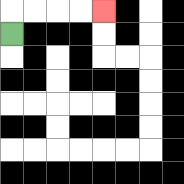{'start': '[0, 1]', 'end': '[4, 0]', 'path_directions': 'U,R,R,R,R', 'path_coordinates': '[[0, 1], [0, 0], [1, 0], [2, 0], [3, 0], [4, 0]]'}